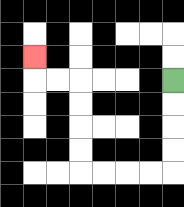{'start': '[7, 3]', 'end': '[1, 2]', 'path_directions': 'D,D,D,D,L,L,L,L,U,U,U,U,L,L,U', 'path_coordinates': '[[7, 3], [7, 4], [7, 5], [7, 6], [7, 7], [6, 7], [5, 7], [4, 7], [3, 7], [3, 6], [3, 5], [3, 4], [3, 3], [2, 3], [1, 3], [1, 2]]'}